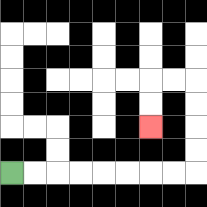{'start': '[0, 7]', 'end': '[6, 5]', 'path_directions': 'R,R,R,R,R,R,R,R,U,U,U,U,L,L,D,D', 'path_coordinates': '[[0, 7], [1, 7], [2, 7], [3, 7], [4, 7], [5, 7], [6, 7], [7, 7], [8, 7], [8, 6], [8, 5], [8, 4], [8, 3], [7, 3], [6, 3], [6, 4], [6, 5]]'}